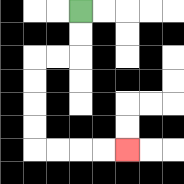{'start': '[3, 0]', 'end': '[5, 6]', 'path_directions': 'D,D,L,L,D,D,D,D,R,R,R,R', 'path_coordinates': '[[3, 0], [3, 1], [3, 2], [2, 2], [1, 2], [1, 3], [1, 4], [1, 5], [1, 6], [2, 6], [3, 6], [4, 6], [5, 6]]'}